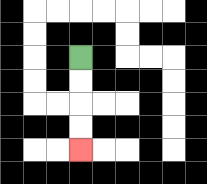{'start': '[3, 2]', 'end': '[3, 6]', 'path_directions': 'D,D,D,D', 'path_coordinates': '[[3, 2], [3, 3], [3, 4], [3, 5], [3, 6]]'}